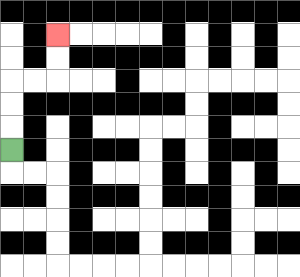{'start': '[0, 6]', 'end': '[2, 1]', 'path_directions': 'U,U,U,R,R,U,U', 'path_coordinates': '[[0, 6], [0, 5], [0, 4], [0, 3], [1, 3], [2, 3], [2, 2], [2, 1]]'}